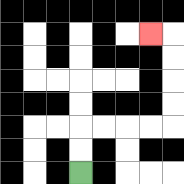{'start': '[3, 7]', 'end': '[6, 1]', 'path_directions': 'U,U,R,R,R,R,U,U,U,U,L', 'path_coordinates': '[[3, 7], [3, 6], [3, 5], [4, 5], [5, 5], [6, 5], [7, 5], [7, 4], [7, 3], [7, 2], [7, 1], [6, 1]]'}